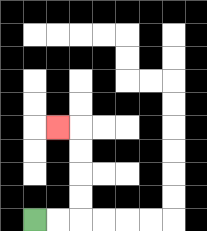{'start': '[1, 9]', 'end': '[2, 5]', 'path_directions': 'R,R,U,U,U,U,L', 'path_coordinates': '[[1, 9], [2, 9], [3, 9], [3, 8], [3, 7], [3, 6], [3, 5], [2, 5]]'}